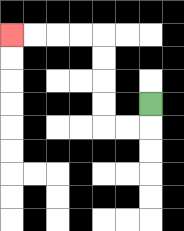{'start': '[6, 4]', 'end': '[0, 1]', 'path_directions': 'D,L,L,U,U,U,U,L,L,L,L', 'path_coordinates': '[[6, 4], [6, 5], [5, 5], [4, 5], [4, 4], [4, 3], [4, 2], [4, 1], [3, 1], [2, 1], [1, 1], [0, 1]]'}